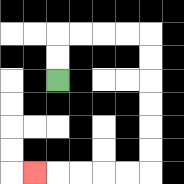{'start': '[2, 3]', 'end': '[1, 7]', 'path_directions': 'U,U,R,R,R,R,D,D,D,D,D,D,L,L,L,L,L', 'path_coordinates': '[[2, 3], [2, 2], [2, 1], [3, 1], [4, 1], [5, 1], [6, 1], [6, 2], [6, 3], [6, 4], [6, 5], [6, 6], [6, 7], [5, 7], [4, 7], [3, 7], [2, 7], [1, 7]]'}